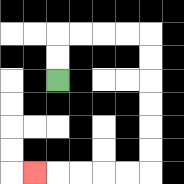{'start': '[2, 3]', 'end': '[1, 7]', 'path_directions': 'U,U,R,R,R,R,D,D,D,D,D,D,L,L,L,L,L', 'path_coordinates': '[[2, 3], [2, 2], [2, 1], [3, 1], [4, 1], [5, 1], [6, 1], [6, 2], [6, 3], [6, 4], [6, 5], [6, 6], [6, 7], [5, 7], [4, 7], [3, 7], [2, 7], [1, 7]]'}